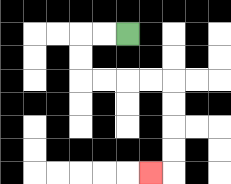{'start': '[5, 1]', 'end': '[6, 7]', 'path_directions': 'L,L,D,D,R,R,R,R,D,D,D,D,L', 'path_coordinates': '[[5, 1], [4, 1], [3, 1], [3, 2], [3, 3], [4, 3], [5, 3], [6, 3], [7, 3], [7, 4], [7, 5], [7, 6], [7, 7], [6, 7]]'}